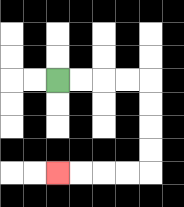{'start': '[2, 3]', 'end': '[2, 7]', 'path_directions': 'R,R,R,R,D,D,D,D,L,L,L,L', 'path_coordinates': '[[2, 3], [3, 3], [4, 3], [5, 3], [6, 3], [6, 4], [6, 5], [6, 6], [6, 7], [5, 7], [4, 7], [3, 7], [2, 7]]'}